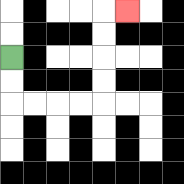{'start': '[0, 2]', 'end': '[5, 0]', 'path_directions': 'D,D,R,R,R,R,U,U,U,U,R', 'path_coordinates': '[[0, 2], [0, 3], [0, 4], [1, 4], [2, 4], [3, 4], [4, 4], [4, 3], [4, 2], [4, 1], [4, 0], [5, 0]]'}